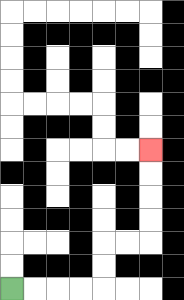{'start': '[0, 12]', 'end': '[6, 6]', 'path_directions': 'R,R,R,R,U,U,R,R,U,U,U,U', 'path_coordinates': '[[0, 12], [1, 12], [2, 12], [3, 12], [4, 12], [4, 11], [4, 10], [5, 10], [6, 10], [6, 9], [6, 8], [6, 7], [6, 6]]'}